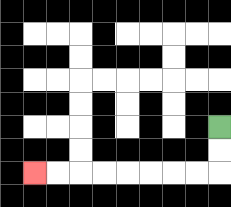{'start': '[9, 5]', 'end': '[1, 7]', 'path_directions': 'D,D,L,L,L,L,L,L,L,L', 'path_coordinates': '[[9, 5], [9, 6], [9, 7], [8, 7], [7, 7], [6, 7], [5, 7], [4, 7], [3, 7], [2, 7], [1, 7]]'}